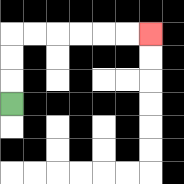{'start': '[0, 4]', 'end': '[6, 1]', 'path_directions': 'U,U,U,R,R,R,R,R,R', 'path_coordinates': '[[0, 4], [0, 3], [0, 2], [0, 1], [1, 1], [2, 1], [3, 1], [4, 1], [5, 1], [6, 1]]'}